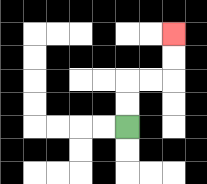{'start': '[5, 5]', 'end': '[7, 1]', 'path_directions': 'U,U,R,R,U,U', 'path_coordinates': '[[5, 5], [5, 4], [5, 3], [6, 3], [7, 3], [7, 2], [7, 1]]'}